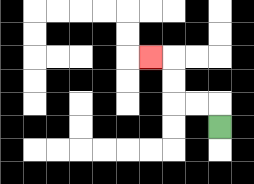{'start': '[9, 5]', 'end': '[6, 2]', 'path_directions': 'U,L,L,U,U,L', 'path_coordinates': '[[9, 5], [9, 4], [8, 4], [7, 4], [7, 3], [7, 2], [6, 2]]'}